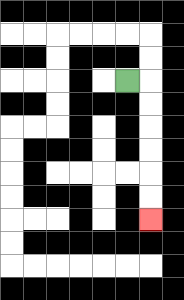{'start': '[5, 3]', 'end': '[6, 9]', 'path_directions': 'R,D,D,D,D,D,D', 'path_coordinates': '[[5, 3], [6, 3], [6, 4], [6, 5], [6, 6], [6, 7], [6, 8], [6, 9]]'}